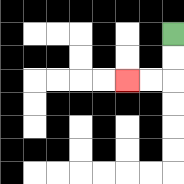{'start': '[7, 1]', 'end': '[5, 3]', 'path_directions': 'D,D,L,L', 'path_coordinates': '[[7, 1], [7, 2], [7, 3], [6, 3], [5, 3]]'}